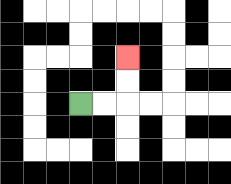{'start': '[3, 4]', 'end': '[5, 2]', 'path_directions': 'R,R,U,U', 'path_coordinates': '[[3, 4], [4, 4], [5, 4], [5, 3], [5, 2]]'}